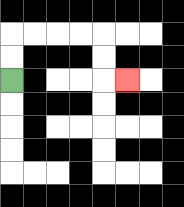{'start': '[0, 3]', 'end': '[5, 3]', 'path_directions': 'U,U,R,R,R,R,D,D,R', 'path_coordinates': '[[0, 3], [0, 2], [0, 1], [1, 1], [2, 1], [3, 1], [4, 1], [4, 2], [4, 3], [5, 3]]'}